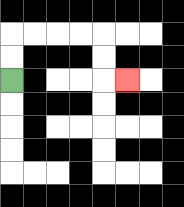{'start': '[0, 3]', 'end': '[5, 3]', 'path_directions': 'U,U,R,R,R,R,D,D,R', 'path_coordinates': '[[0, 3], [0, 2], [0, 1], [1, 1], [2, 1], [3, 1], [4, 1], [4, 2], [4, 3], [5, 3]]'}